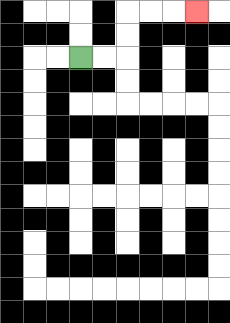{'start': '[3, 2]', 'end': '[8, 0]', 'path_directions': 'R,R,U,U,R,R,R', 'path_coordinates': '[[3, 2], [4, 2], [5, 2], [5, 1], [5, 0], [6, 0], [7, 0], [8, 0]]'}